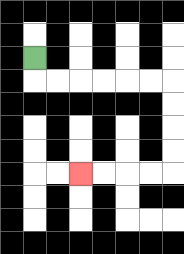{'start': '[1, 2]', 'end': '[3, 7]', 'path_directions': 'D,R,R,R,R,R,R,D,D,D,D,L,L,L,L', 'path_coordinates': '[[1, 2], [1, 3], [2, 3], [3, 3], [4, 3], [5, 3], [6, 3], [7, 3], [7, 4], [7, 5], [7, 6], [7, 7], [6, 7], [5, 7], [4, 7], [3, 7]]'}